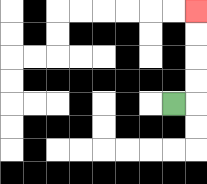{'start': '[7, 4]', 'end': '[8, 0]', 'path_directions': 'R,U,U,U,U', 'path_coordinates': '[[7, 4], [8, 4], [8, 3], [8, 2], [8, 1], [8, 0]]'}